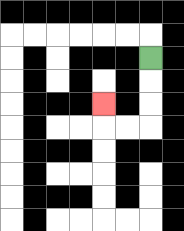{'start': '[6, 2]', 'end': '[4, 4]', 'path_directions': 'D,D,D,L,L,U', 'path_coordinates': '[[6, 2], [6, 3], [6, 4], [6, 5], [5, 5], [4, 5], [4, 4]]'}